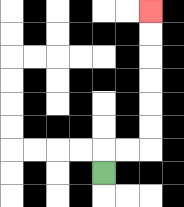{'start': '[4, 7]', 'end': '[6, 0]', 'path_directions': 'U,R,R,U,U,U,U,U,U', 'path_coordinates': '[[4, 7], [4, 6], [5, 6], [6, 6], [6, 5], [6, 4], [6, 3], [6, 2], [6, 1], [6, 0]]'}